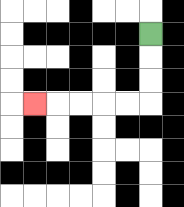{'start': '[6, 1]', 'end': '[1, 4]', 'path_directions': 'D,D,D,L,L,L,L,L', 'path_coordinates': '[[6, 1], [6, 2], [6, 3], [6, 4], [5, 4], [4, 4], [3, 4], [2, 4], [1, 4]]'}